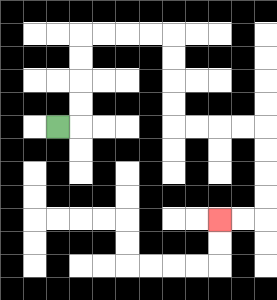{'start': '[2, 5]', 'end': '[9, 9]', 'path_directions': 'R,U,U,U,U,R,R,R,R,D,D,D,D,R,R,R,R,D,D,D,D,L,L', 'path_coordinates': '[[2, 5], [3, 5], [3, 4], [3, 3], [3, 2], [3, 1], [4, 1], [5, 1], [6, 1], [7, 1], [7, 2], [7, 3], [7, 4], [7, 5], [8, 5], [9, 5], [10, 5], [11, 5], [11, 6], [11, 7], [11, 8], [11, 9], [10, 9], [9, 9]]'}